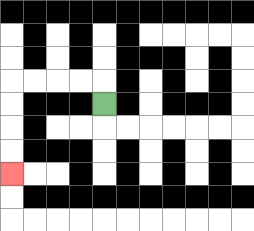{'start': '[4, 4]', 'end': '[0, 7]', 'path_directions': 'U,L,L,L,L,D,D,D,D', 'path_coordinates': '[[4, 4], [4, 3], [3, 3], [2, 3], [1, 3], [0, 3], [0, 4], [0, 5], [0, 6], [0, 7]]'}